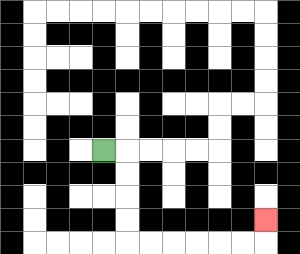{'start': '[4, 6]', 'end': '[11, 9]', 'path_directions': 'R,D,D,D,D,R,R,R,R,R,R,U', 'path_coordinates': '[[4, 6], [5, 6], [5, 7], [5, 8], [5, 9], [5, 10], [6, 10], [7, 10], [8, 10], [9, 10], [10, 10], [11, 10], [11, 9]]'}